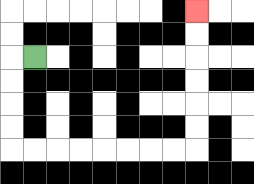{'start': '[1, 2]', 'end': '[8, 0]', 'path_directions': 'L,D,D,D,D,R,R,R,R,R,R,R,R,U,U,U,U,U,U', 'path_coordinates': '[[1, 2], [0, 2], [0, 3], [0, 4], [0, 5], [0, 6], [1, 6], [2, 6], [3, 6], [4, 6], [5, 6], [6, 6], [7, 6], [8, 6], [8, 5], [8, 4], [8, 3], [8, 2], [8, 1], [8, 0]]'}